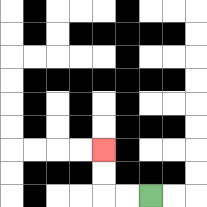{'start': '[6, 8]', 'end': '[4, 6]', 'path_directions': 'L,L,U,U', 'path_coordinates': '[[6, 8], [5, 8], [4, 8], [4, 7], [4, 6]]'}